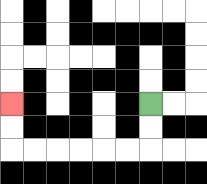{'start': '[6, 4]', 'end': '[0, 4]', 'path_directions': 'D,D,L,L,L,L,L,L,U,U', 'path_coordinates': '[[6, 4], [6, 5], [6, 6], [5, 6], [4, 6], [3, 6], [2, 6], [1, 6], [0, 6], [0, 5], [0, 4]]'}